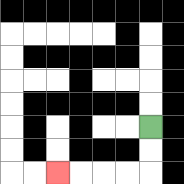{'start': '[6, 5]', 'end': '[2, 7]', 'path_directions': 'D,D,L,L,L,L', 'path_coordinates': '[[6, 5], [6, 6], [6, 7], [5, 7], [4, 7], [3, 7], [2, 7]]'}